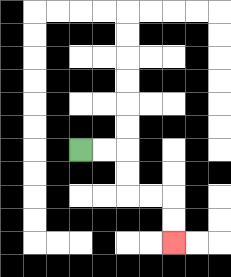{'start': '[3, 6]', 'end': '[7, 10]', 'path_directions': 'R,R,D,D,R,R,D,D', 'path_coordinates': '[[3, 6], [4, 6], [5, 6], [5, 7], [5, 8], [6, 8], [7, 8], [7, 9], [7, 10]]'}